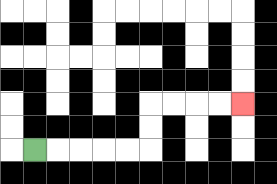{'start': '[1, 6]', 'end': '[10, 4]', 'path_directions': 'R,R,R,R,R,U,U,R,R,R,R', 'path_coordinates': '[[1, 6], [2, 6], [3, 6], [4, 6], [5, 6], [6, 6], [6, 5], [6, 4], [7, 4], [8, 4], [9, 4], [10, 4]]'}